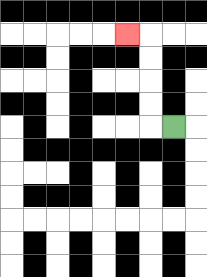{'start': '[7, 5]', 'end': '[5, 1]', 'path_directions': 'L,U,U,U,U,L', 'path_coordinates': '[[7, 5], [6, 5], [6, 4], [6, 3], [6, 2], [6, 1], [5, 1]]'}